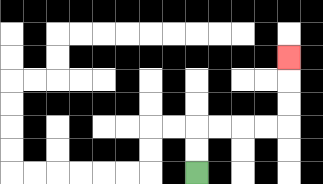{'start': '[8, 7]', 'end': '[12, 2]', 'path_directions': 'U,U,R,R,R,R,U,U,U', 'path_coordinates': '[[8, 7], [8, 6], [8, 5], [9, 5], [10, 5], [11, 5], [12, 5], [12, 4], [12, 3], [12, 2]]'}